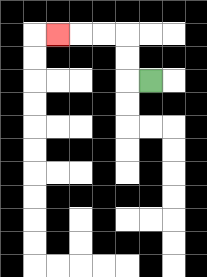{'start': '[6, 3]', 'end': '[2, 1]', 'path_directions': 'L,U,U,L,L,L', 'path_coordinates': '[[6, 3], [5, 3], [5, 2], [5, 1], [4, 1], [3, 1], [2, 1]]'}